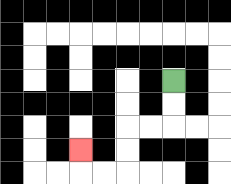{'start': '[7, 3]', 'end': '[3, 6]', 'path_directions': 'D,D,L,L,D,D,L,L,U', 'path_coordinates': '[[7, 3], [7, 4], [7, 5], [6, 5], [5, 5], [5, 6], [5, 7], [4, 7], [3, 7], [3, 6]]'}